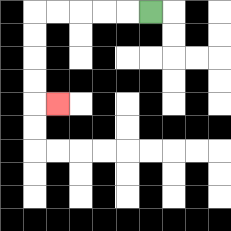{'start': '[6, 0]', 'end': '[2, 4]', 'path_directions': 'L,L,L,L,L,D,D,D,D,R', 'path_coordinates': '[[6, 0], [5, 0], [4, 0], [3, 0], [2, 0], [1, 0], [1, 1], [1, 2], [1, 3], [1, 4], [2, 4]]'}